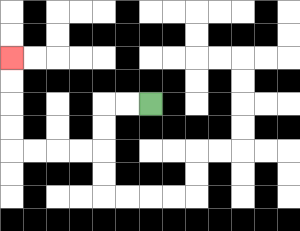{'start': '[6, 4]', 'end': '[0, 2]', 'path_directions': 'L,L,D,D,L,L,L,L,U,U,U,U', 'path_coordinates': '[[6, 4], [5, 4], [4, 4], [4, 5], [4, 6], [3, 6], [2, 6], [1, 6], [0, 6], [0, 5], [0, 4], [0, 3], [0, 2]]'}